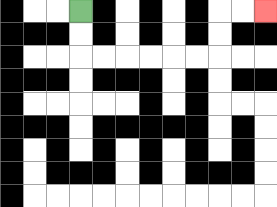{'start': '[3, 0]', 'end': '[11, 0]', 'path_directions': 'D,D,R,R,R,R,R,R,U,U,R,R', 'path_coordinates': '[[3, 0], [3, 1], [3, 2], [4, 2], [5, 2], [6, 2], [7, 2], [8, 2], [9, 2], [9, 1], [9, 0], [10, 0], [11, 0]]'}